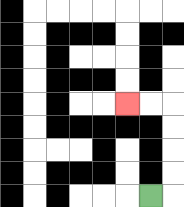{'start': '[6, 8]', 'end': '[5, 4]', 'path_directions': 'R,U,U,U,U,L,L', 'path_coordinates': '[[6, 8], [7, 8], [7, 7], [7, 6], [7, 5], [7, 4], [6, 4], [5, 4]]'}